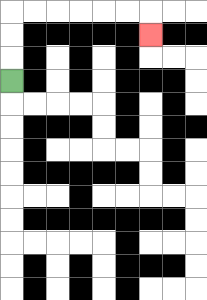{'start': '[0, 3]', 'end': '[6, 1]', 'path_directions': 'U,U,U,R,R,R,R,R,R,D', 'path_coordinates': '[[0, 3], [0, 2], [0, 1], [0, 0], [1, 0], [2, 0], [3, 0], [4, 0], [5, 0], [6, 0], [6, 1]]'}